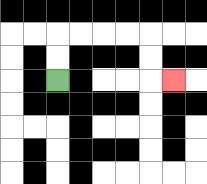{'start': '[2, 3]', 'end': '[7, 3]', 'path_directions': 'U,U,R,R,R,R,D,D,R', 'path_coordinates': '[[2, 3], [2, 2], [2, 1], [3, 1], [4, 1], [5, 1], [6, 1], [6, 2], [6, 3], [7, 3]]'}